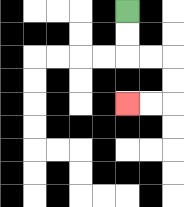{'start': '[5, 0]', 'end': '[5, 4]', 'path_directions': 'D,D,R,R,D,D,L,L', 'path_coordinates': '[[5, 0], [5, 1], [5, 2], [6, 2], [7, 2], [7, 3], [7, 4], [6, 4], [5, 4]]'}